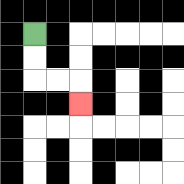{'start': '[1, 1]', 'end': '[3, 4]', 'path_directions': 'D,D,R,R,D', 'path_coordinates': '[[1, 1], [1, 2], [1, 3], [2, 3], [3, 3], [3, 4]]'}